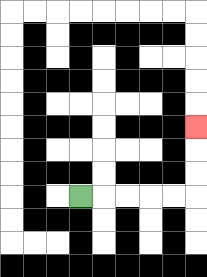{'start': '[3, 8]', 'end': '[8, 5]', 'path_directions': 'R,R,R,R,R,U,U,U', 'path_coordinates': '[[3, 8], [4, 8], [5, 8], [6, 8], [7, 8], [8, 8], [8, 7], [8, 6], [8, 5]]'}